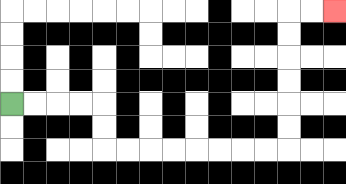{'start': '[0, 4]', 'end': '[14, 0]', 'path_directions': 'R,R,R,R,D,D,R,R,R,R,R,R,R,R,U,U,U,U,U,U,R,R', 'path_coordinates': '[[0, 4], [1, 4], [2, 4], [3, 4], [4, 4], [4, 5], [4, 6], [5, 6], [6, 6], [7, 6], [8, 6], [9, 6], [10, 6], [11, 6], [12, 6], [12, 5], [12, 4], [12, 3], [12, 2], [12, 1], [12, 0], [13, 0], [14, 0]]'}